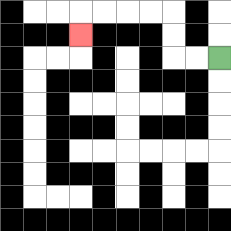{'start': '[9, 2]', 'end': '[3, 1]', 'path_directions': 'L,L,U,U,L,L,L,L,D', 'path_coordinates': '[[9, 2], [8, 2], [7, 2], [7, 1], [7, 0], [6, 0], [5, 0], [4, 0], [3, 0], [3, 1]]'}